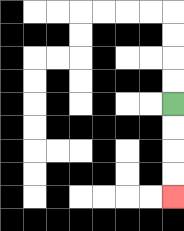{'start': '[7, 4]', 'end': '[7, 8]', 'path_directions': 'D,D,D,D', 'path_coordinates': '[[7, 4], [7, 5], [7, 6], [7, 7], [7, 8]]'}